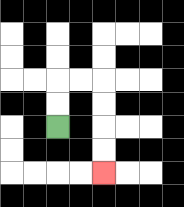{'start': '[2, 5]', 'end': '[4, 7]', 'path_directions': 'U,U,R,R,D,D,D,D', 'path_coordinates': '[[2, 5], [2, 4], [2, 3], [3, 3], [4, 3], [4, 4], [4, 5], [4, 6], [4, 7]]'}